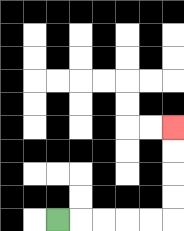{'start': '[2, 9]', 'end': '[7, 5]', 'path_directions': 'R,R,R,R,R,U,U,U,U', 'path_coordinates': '[[2, 9], [3, 9], [4, 9], [5, 9], [6, 9], [7, 9], [7, 8], [7, 7], [7, 6], [7, 5]]'}